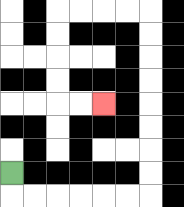{'start': '[0, 7]', 'end': '[4, 4]', 'path_directions': 'D,R,R,R,R,R,R,U,U,U,U,U,U,U,U,L,L,L,L,D,D,D,D,R,R', 'path_coordinates': '[[0, 7], [0, 8], [1, 8], [2, 8], [3, 8], [4, 8], [5, 8], [6, 8], [6, 7], [6, 6], [6, 5], [6, 4], [6, 3], [6, 2], [6, 1], [6, 0], [5, 0], [4, 0], [3, 0], [2, 0], [2, 1], [2, 2], [2, 3], [2, 4], [3, 4], [4, 4]]'}